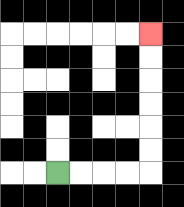{'start': '[2, 7]', 'end': '[6, 1]', 'path_directions': 'R,R,R,R,U,U,U,U,U,U', 'path_coordinates': '[[2, 7], [3, 7], [4, 7], [5, 7], [6, 7], [6, 6], [6, 5], [6, 4], [6, 3], [6, 2], [6, 1]]'}